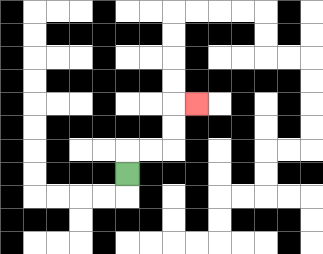{'start': '[5, 7]', 'end': '[8, 4]', 'path_directions': 'U,R,R,U,U,R', 'path_coordinates': '[[5, 7], [5, 6], [6, 6], [7, 6], [7, 5], [7, 4], [8, 4]]'}